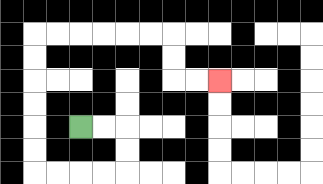{'start': '[3, 5]', 'end': '[9, 3]', 'path_directions': 'R,R,D,D,L,L,L,L,U,U,U,U,U,U,R,R,R,R,R,R,D,D,R,R', 'path_coordinates': '[[3, 5], [4, 5], [5, 5], [5, 6], [5, 7], [4, 7], [3, 7], [2, 7], [1, 7], [1, 6], [1, 5], [1, 4], [1, 3], [1, 2], [1, 1], [2, 1], [3, 1], [4, 1], [5, 1], [6, 1], [7, 1], [7, 2], [7, 3], [8, 3], [9, 3]]'}